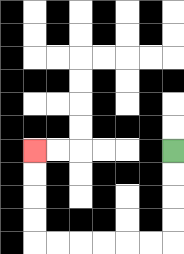{'start': '[7, 6]', 'end': '[1, 6]', 'path_directions': 'D,D,D,D,L,L,L,L,L,L,U,U,U,U', 'path_coordinates': '[[7, 6], [7, 7], [7, 8], [7, 9], [7, 10], [6, 10], [5, 10], [4, 10], [3, 10], [2, 10], [1, 10], [1, 9], [1, 8], [1, 7], [1, 6]]'}